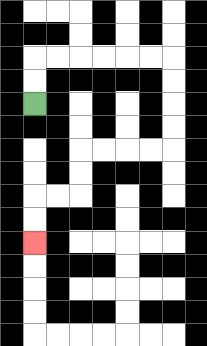{'start': '[1, 4]', 'end': '[1, 10]', 'path_directions': 'U,U,R,R,R,R,R,R,D,D,D,D,L,L,L,L,D,D,L,L,D,D', 'path_coordinates': '[[1, 4], [1, 3], [1, 2], [2, 2], [3, 2], [4, 2], [5, 2], [6, 2], [7, 2], [7, 3], [7, 4], [7, 5], [7, 6], [6, 6], [5, 6], [4, 6], [3, 6], [3, 7], [3, 8], [2, 8], [1, 8], [1, 9], [1, 10]]'}